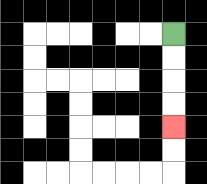{'start': '[7, 1]', 'end': '[7, 5]', 'path_directions': 'D,D,D,D', 'path_coordinates': '[[7, 1], [7, 2], [7, 3], [7, 4], [7, 5]]'}